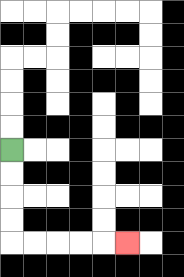{'start': '[0, 6]', 'end': '[5, 10]', 'path_directions': 'D,D,D,D,R,R,R,R,R', 'path_coordinates': '[[0, 6], [0, 7], [0, 8], [0, 9], [0, 10], [1, 10], [2, 10], [3, 10], [4, 10], [5, 10]]'}